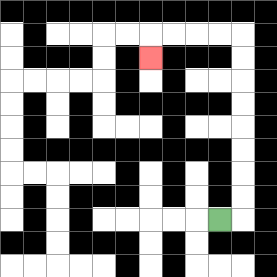{'start': '[9, 9]', 'end': '[6, 2]', 'path_directions': 'R,U,U,U,U,U,U,U,U,L,L,L,L,D', 'path_coordinates': '[[9, 9], [10, 9], [10, 8], [10, 7], [10, 6], [10, 5], [10, 4], [10, 3], [10, 2], [10, 1], [9, 1], [8, 1], [7, 1], [6, 1], [6, 2]]'}